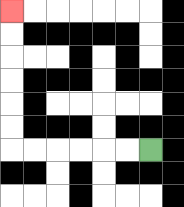{'start': '[6, 6]', 'end': '[0, 0]', 'path_directions': 'L,L,L,L,L,L,U,U,U,U,U,U', 'path_coordinates': '[[6, 6], [5, 6], [4, 6], [3, 6], [2, 6], [1, 6], [0, 6], [0, 5], [0, 4], [0, 3], [0, 2], [0, 1], [0, 0]]'}